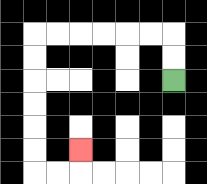{'start': '[7, 3]', 'end': '[3, 6]', 'path_directions': 'U,U,L,L,L,L,L,L,D,D,D,D,D,D,R,R,U', 'path_coordinates': '[[7, 3], [7, 2], [7, 1], [6, 1], [5, 1], [4, 1], [3, 1], [2, 1], [1, 1], [1, 2], [1, 3], [1, 4], [1, 5], [1, 6], [1, 7], [2, 7], [3, 7], [3, 6]]'}